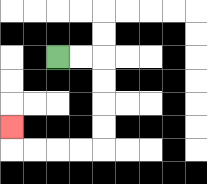{'start': '[2, 2]', 'end': '[0, 5]', 'path_directions': 'R,R,D,D,D,D,L,L,L,L,U', 'path_coordinates': '[[2, 2], [3, 2], [4, 2], [4, 3], [4, 4], [4, 5], [4, 6], [3, 6], [2, 6], [1, 6], [0, 6], [0, 5]]'}